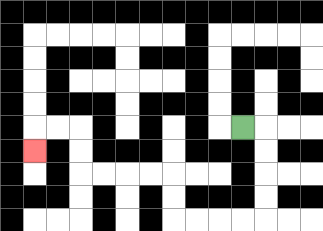{'start': '[10, 5]', 'end': '[1, 6]', 'path_directions': 'R,D,D,D,D,L,L,L,L,U,U,L,L,L,L,U,U,L,L,D', 'path_coordinates': '[[10, 5], [11, 5], [11, 6], [11, 7], [11, 8], [11, 9], [10, 9], [9, 9], [8, 9], [7, 9], [7, 8], [7, 7], [6, 7], [5, 7], [4, 7], [3, 7], [3, 6], [3, 5], [2, 5], [1, 5], [1, 6]]'}